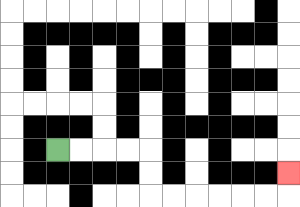{'start': '[2, 6]', 'end': '[12, 7]', 'path_directions': 'R,R,R,R,D,D,R,R,R,R,R,R,U', 'path_coordinates': '[[2, 6], [3, 6], [4, 6], [5, 6], [6, 6], [6, 7], [6, 8], [7, 8], [8, 8], [9, 8], [10, 8], [11, 8], [12, 8], [12, 7]]'}